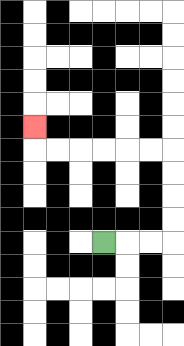{'start': '[4, 10]', 'end': '[1, 5]', 'path_directions': 'R,R,R,U,U,U,U,L,L,L,L,L,L,U', 'path_coordinates': '[[4, 10], [5, 10], [6, 10], [7, 10], [7, 9], [7, 8], [7, 7], [7, 6], [6, 6], [5, 6], [4, 6], [3, 6], [2, 6], [1, 6], [1, 5]]'}